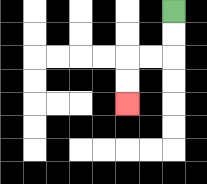{'start': '[7, 0]', 'end': '[5, 4]', 'path_directions': 'D,D,L,L,D,D', 'path_coordinates': '[[7, 0], [7, 1], [7, 2], [6, 2], [5, 2], [5, 3], [5, 4]]'}